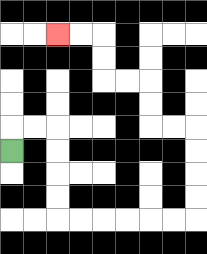{'start': '[0, 6]', 'end': '[2, 1]', 'path_directions': 'U,R,R,D,D,D,D,R,R,R,R,R,R,U,U,U,U,L,L,U,U,L,L,U,U,L,L', 'path_coordinates': '[[0, 6], [0, 5], [1, 5], [2, 5], [2, 6], [2, 7], [2, 8], [2, 9], [3, 9], [4, 9], [5, 9], [6, 9], [7, 9], [8, 9], [8, 8], [8, 7], [8, 6], [8, 5], [7, 5], [6, 5], [6, 4], [6, 3], [5, 3], [4, 3], [4, 2], [4, 1], [3, 1], [2, 1]]'}